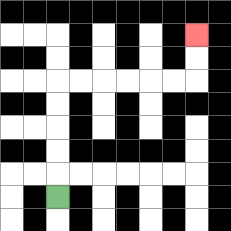{'start': '[2, 8]', 'end': '[8, 1]', 'path_directions': 'U,U,U,U,U,R,R,R,R,R,R,U,U', 'path_coordinates': '[[2, 8], [2, 7], [2, 6], [2, 5], [2, 4], [2, 3], [3, 3], [4, 3], [5, 3], [6, 3], [7, 3], [8, 3], [8, 2], [8, 1]]'}